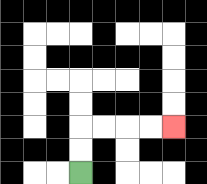{'start': '[3, 7]', 'end': '[7, 5]', 'path_directions': 'U,U,R,R,R,R', 'path_coordinates': '[[3, 7], [3, 6], [3, 5], [4, 5], [5, 5], [6, 5], [7, 5]]'}